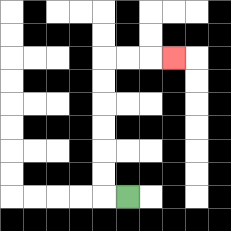{'start': '[5, 8]', 'end': '[7, 2]', 'path_directions': 'L,U,U,U,U,U,U,R,R,R', 'path_coordinates': '[[5, 8], [4, 8], [4, 7], [4, 6], [4, 5], [4, 4], [4, 3], [4, 2], [5, 2], [6, 2], [7, 2]]'}